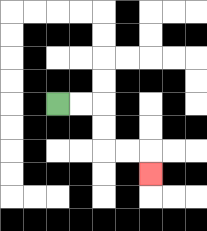{'start': '[2, 4]', 'end': '[6, 7]', 'path_directions': 'R,R,D,D,R,R,D', 'path_coordinates': '[[2, 4], [3, 4], [4, 4], [4, 5], [4, 6], [5, 6], [6, 6], [6, 7]]'}